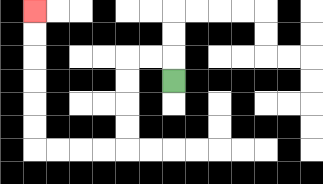{'start': '[7, 3]', 'end': '[1, 0]', 'path_directions': 'U,L,L,D,D,D,D,L,L,L,L,U,U,U,U,U,U', 'path_coordinates': '[[7, 3], [7, 2], [6, 2], [5, 2], [5, 3], [5, 4], [5, 5], [5, 6], [4, 6], [3, 6], [2, 6], [1, 6], [1, 5], [1, 4], [1, 3], [1, 2], [1, 1], [1, 0]]'}